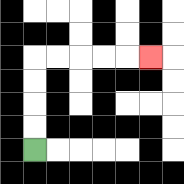{'start': '[1, 6]', 'end': '[6, 2]', 'path_directions': 'U,U,U,U,R,R,R,R,R', 'path_coordinates': '[[1, 6], [1, 5], [1, 4], [1, 3], [1, 2], [2, 2], [3, 2], [4, 2], [5, 2], [6, 2]]'}